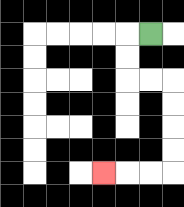{'start': '[6, 1]', 'end': '[4, 7]', 'path_directions': 'L,D,D,R,R,D,D,D,D,L,L,L', 'path_coordinates': '[[6, 1], [5, 1], [5, 2], [5, 3], [6, 3], [7, 3], [7, 4], [7, 5], [7, 6], [7, 7], [6, 7], [5, 7], [4, 7]]'}